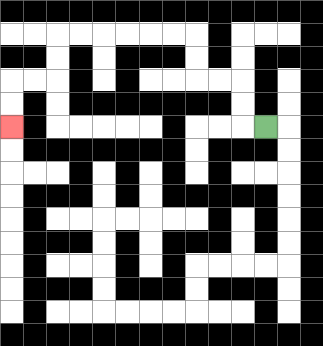{'start': '[11, 5]', 'end': '[0, 5]', 'path_directions': 'L,U,U,L,L,U,U,L,L,L,L,L,L,D,D,L,L,D,D', 'path_coordinates': '[[11, 5], [10, 5], [10, 4], [10, 3], [9, 3], [8, 3], [8, 2], [8, 1], [7, 1], [6, 1], [5, 1], [4, 1], [3, 1], [2, 1], [2, 2], [2, 3], [1, 3], [0, 3], [0, 4], [0, 5]]'}